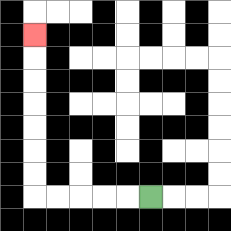{'start': '[6, 8]', 'end': '[1, 1]', 'path_directions': 'L,L,L,L,L,U,U,U,U,U,U,U', 'path_coordinates': '[[6, 8], [5, 8], [4, 8], [3, 8], [2, 8], [1, 8], [1, 7], [1, 6], [1, 5], [1, 4], [1, 3], [1, 2], [1, 1]]'}